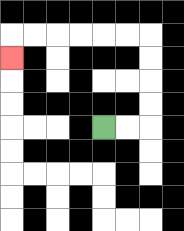{'start': '[4, 5]', 'end': '[0, 2]', 'path_directions': 'R,R,U,U,U,U,L,L,L,L,L,L,D', 'path_coordinates': '[[4, 5], [5, 5], [6, 5], [6, 4], [6, 3], [6, 2], [6, 1], [5, 1], [4, 1], [3, 1], [2, 1], [1, 1], [0, 1], [0, 2]]'}